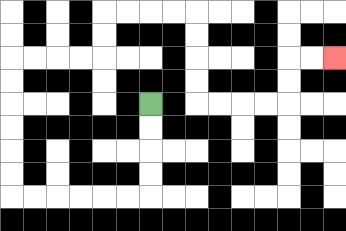{'start': '[6, 4]', 'end': '[14, 2]', 'path_directions': 'D,D,D,D,L,L,L,L,L,L,U,U,U,U,U,U,R,R,R,R,U,U,R,R,R,R,D,D,D,D,R,R,R,R,U,U,R,R', 'path_coordinates': '[[6, 4], [6, 5], [6, 6], [6, 7], [6, 8], [5, 8], [4, 8], [3, 8], [2, 8], [1, 8], [0, 8], [0, 7], [0, 6], [0, 5], [0, 4], [0, 3], [0, 2], [1, 2], [2, 2], [3, 2], [4, 2], [4, 1], [4, 0], [5, 0], [6, 0], [7, 0], [8, 0], [8, 1], [8, 2], [8, 3], [8, 4], [9, 4], [10, 4], [11, 4], [12, 4], [12, 3], [12, 2], [13, 2], [14, 2]]'}